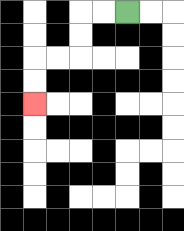{'start': '[5, 0]', 'end': '[1, 4]', 'path_directions': 'L,L,D,D,L,L,D,D', 'path_coordinates': '[[5, 0], [4, 0], [3, 0], [3, 1], [3, 2], [2, 2], [1, 2], [1, 3], [1, 4]]'}